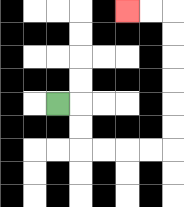{'start': '[2, 4]', 'end': '[5, 0]', 'path_directions': 'R,D,D,R,R,R,R,U,U,U,U,U,U,L,L', 'path_coordinates': '[[2, 4], [3, 4], [3, 5], [3, 6], [4, 6], [5, 6], [6, 6], [7, 6], [7, 5], [7, 4], [7, 3], [7, 2], [7, 1], [7, 0], [6, 0], [5, 0]]'}